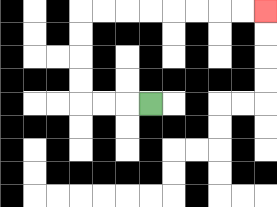{'start': '[6, 4]', 'end': '[11, 0]', 'path_directions': 'L,L,L,U,U,U,U,R,R,R,R,R,R,R,R', 'path_coordinates': '[[6, 4], [5, 4], [4, 4], [3, 4], [3, 3], [3, 2], [3, 1], [3, 0], [4, 0], [5, 0], [6, 0], [7, 0], [8, 0], [9, 0], [10, 0], [11, 0]]'}